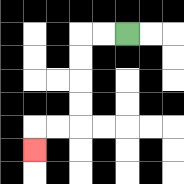{'start': '[5, 1]', 'end': '[1, 6]', 'path_directions': 'L,L,D,D,D,D,L,L,D', 'path_coordinates': '[[5, 1], [4, 1], [3, 1], [3, 2], [3, 3], [3, 4], [3, 5], [2, 5], [1, 5], [1, 6]]'}